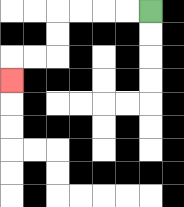{'start': '[6, 0]', 'end': '[0, 3]', 'path_directions': 'L,L,L,L,D,D,L,L,D', 'path_coordinates': '[[6, 0], [5, 0], [4, 0], [3, 0], [2, 0], [2, 1], [2, 2], [1, 2], [0, 2], [0, 3]]'}